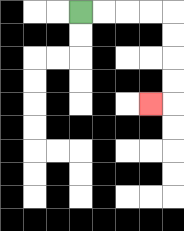{'start': '[3, 0]', 'end': '[6, 4]', 'path_directions': 'R,R,R,R,D,D,D,D,L', 'path_coordinates': '[[3, 0], [4, 0], [5, 0], [6, 0], [7, 0], [7, 1], [7, 2], [7, 3], [7, 4], [6, 4]]'}